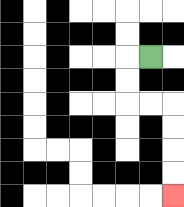{'start': '[6, 2]', 'end': '[7, 8]', 'path_directions': 'L,D,D,R,R,D,D,D,D', 'path_coordinates': '[[6, 2], [5, 2], [5, 3], [5, 4], [6, 4], [7, 4], [7, 5], [7, 6], [7, 7], [7, 8]]'}